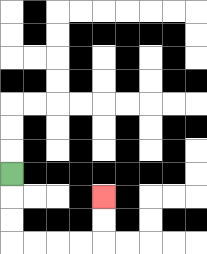{'start': '[0, 7]', 'end': '[4, 8]', 'path_directions': 'D,D,D,R,R,R,R,U,U', 'path_coordinates': '[[0, 7], [0, 8], [0, 9], [0, 10], [1, 10], [2, 10], [3, 10], [4, 10], [4, 9], [4, 8]]'}